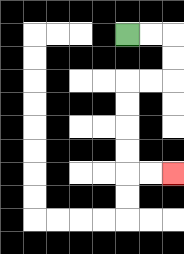{'start': '[5, 1]', 'end': '[7, 7]', 'path_directions': 'R,R,D,D,L,L,D,D,D,D,R,R', 'path_coordinates': '[[5, 1], [6, 1], [7, 1], [7, 2], [7, 3], [6, 3], [5, 3], [5, 4], [5, 5], [5, 6], [5, 7], [6, 7], [7, 7]]'}